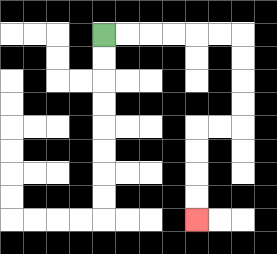{'start': '[4, 1]', 'end': '[8, 9]', 'path_directions': 'R,R,R,R,R,R,D,D,D,D,L,L,D,D,D,D', 'path_coordinates': '[[4, 1], [5, 1], [6, 1], [7, 1], [8, 1], [9, 1], [10, 1], [10, 2], [10, 3], [10, 4], [10, 5], [9, 5], [8, 5], [8, 6], [8, 7], [8, 8], [8, 9]]'}